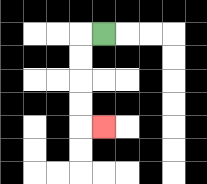{'start': '[4, 1]', 'end': '[4, 5]', 'path_directions': 'L,D,D,D,D,R', 'path_coordinates': '[[4, 1], [3, 1], [3, 2], [3, 3], [3, 4], [3, 5], [4, 5]]'}